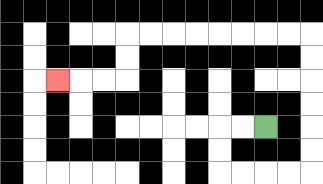{'start': '[11, 5]', 'end': '[2, 3]', 'path_directions': 'L,L,D,D,R,R,R,R,U,U,U,U,U,U,L,L,L,L,L,L,L,L,D,D,L,L,L', 'path_coordinates': '[[11, 5], [10, 5], [9, 5], [9, 6], [9, 7], [10, 7], [11, 7], [12, 7], [13, 7], [13, 6], [13, 5], [13, 4], [13, 3], [13, 2], [13, 1], [12, 1], [11, 1], [10, 1], [9, 1], [8, 1], [7, 1], [6, 1], [5, 1], [5, 2], [5, 3], [4, 3], [3, 3], [2, 3]]'}